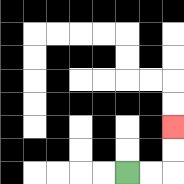{'start': '[5, 7]', 'end': '[7, 5]', 'path_directions': 'R,R,U,U', 'path_coordinates': '[[5, 7], [6, 7], [7, 7], [7, 6], [7, 5]]'}